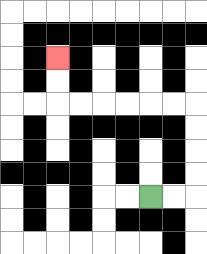{'start': '[6, 8]', 'end': '[2, 2]', 'path_directions': 'R,R,U,U,U,U,L,L,L,L,L,L,U,U', 'path_coordinates': '[[6, 8], [7, 8], [8, 8], [8, 7], [8, 6], [8, 5], [8, 4], [7, 4], [6, 4], [5, 4], [4, 4], [3, 4], [2, 4], [2, 3], [2, 2]]'}